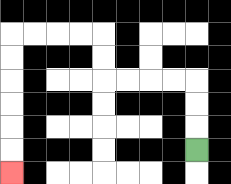{'start': '[8, 6]', 'end': '[0, 7]', 'path_directions': 'U,U,U,L,L,L,L,U,U,L,L,L,L,D,D,D,D,D,D', 'path_coordinates': '[[8, 6], [8, 5], [8, 4], [8, 3], [7, 3], [6, 3], [5, 3], [4, 3], [4, 2], [4, 1], [3, 1], [2, 1], [1, 1], [0, 1], [0, 2], [0, 3], [0, 4], [0, 5], [0, 6], [0, 7]]'}